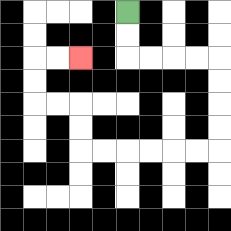{'start': '[5, 0]', 'end': '[3, 2]', 'path_directions': 'D,D,R,R,R,R,D,D,D,D,L,L,L,L,L,L,U,U,L,L,U,U,R,R', 'path_coordinates': '[[5, 0], [5, 1], [5, 2], [6, 2], [7, 2], [8, 2], [9, 2], [9, 3], [9, 4], [9, 5], [9, 6], [8, 6], [7, 6], [6, 6], [5, 6], [4, 6], [3, 6], [3, 5], [3, 4], [2, 4], [1, 4], [1, 3], [1, 2], [2, 2], [3, 2]]'}